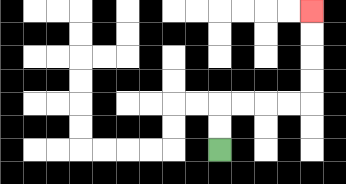{'start': '[9, 6]', 'end': '[13, 0]', 'path_directions': 'U,U,R,R,R,R,U,U,U,U', 'path_coordinates': '[[9, 6], [9, 5], [9, 4], [10, 4], [11, 4], [12, 4], [13, 4], [13, 3], [13, 2], [13, 1], [13, 0]]'}